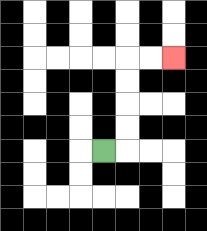{'start': '[4, 6]', 'end': '[7, 2]', 'path_directions': 'R,U,U,U,U,R,R', 'path_coordinates': '[[4, 6], [5, 6], [5, 5], [5, 4], [5, 3], [5, 2], [6, 2], [7, 2]]'}